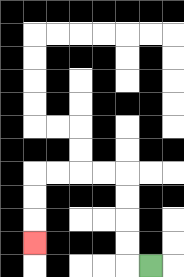{'start': '[6, 11]', 'end': '[1, 10]', 'path_directions': 'L,U,U,U,U,L,L,L,L,D,D,D', 'path_coordinates': '[[6, 11], [5, 11], [5, 10], [5, 9], [5, 8], [5, 7], [4, 7], [3, 7], [2, 7], [1, 7], [1, 8], [1, 9], [1, 10]]'}